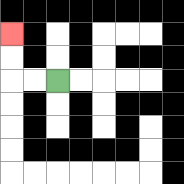{'start': '[2, 3]', 'end': '[0, 1]', 'path_directions': 'L,L,U,U', 'path_coordinates': '[[2, 3], [1, 3], [0, 3], [0, 2], [0, 1]]'}